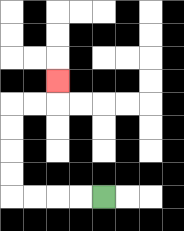{'start': '[4, 8]', 'end': '[2, 3]', 'path_directions': 'L,L,L,L,U,U,U,U,R,R,U', 'path_coordinates': '[[4, 8], [3, 8], [2, 8], [1, 8], [0, 8], [0, 7], [0, 6], [0, 5], [0, 4], [1, 4], [2, 4], [2, 3]]'}